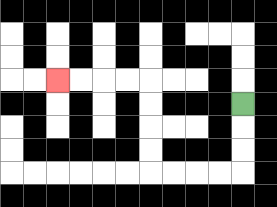{'start': '[10, 4]', 'end': '[2, 3]', 'path_directions': 'D,D,D,L,L,L,L,U,U,U,U,L,L,L,L', 'path_coordinates': '[[10, 4], [10, 5], [10, 6], [10, 7], [9, 7], [8, 7], [7, 7], [6, 7], [6, 6], [6, 5], [6, 4], [6, 3], [5, 3], [4, 3], [3, 3], [2, 3]]'}